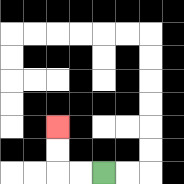{'start': '[4, 7]', 'end': '[2, 5]', 'path_directions': 'L,L,U,U', 'path_coordinates': '[[4, 7], [3, 7], [2, 7], [2, 6], [2, 5]]'}